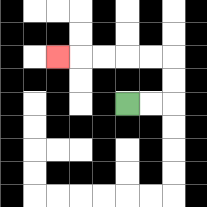{'start': '[5, 4]', 'end': '[2, 2]', 'path_directions': 'R,R,U,U,L,L,L,L,L', 'path_coordinates': '[[5, 4], [6, 4], [7, 4], [7, 3], [7, 2], [6, 2], [5, 2], [4, 2], [3, 2], [2, 2]]'}